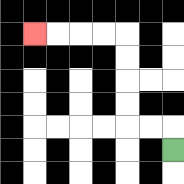{'start': '[7, 6]', 'end': '[1, 1]', 'path_directions': 'U,L,L,U,U,U,U,L,L,L,L', 'path_coordinates': '[[7, 6], [7, 5], [6, 5], [5, 5], [5, 4], [5, 3], [5, 2], [5, 1], [4, 1], [3, 1], [2, 1], [1, 1]]'}